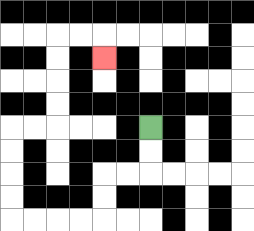{'start': '[6, 5]', 'end': '[4, 2]', 'path_directions': 'D,D,L,L,D,D,L,L,L,L,U,U,U,U,R,R,U,U,U,U,R,R,D', 'path_coordinates': '[[6, 5], [6, 6], [6, 7], [5, 7], [4, 7], [4, 8], [4, 9], [3, 9], [2, 9], [1, 9], [0, 9], [0, 8], [0, 7], [0, 6], [0, 5], [1, 5], [2, 5], [2, 4], [2, 3], [2, 2], [2, 1], [3, 1], [4, 1], [4, 2]]'}